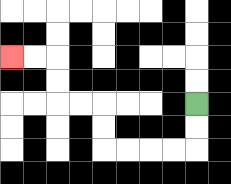{'start': '[8, 4]', 'end': '[0, 2]', 'path_directions': 'D,D,L,L,L,L,U,U,L,L,U,U,L,L', 'path_coordinates': '[[8, 4], [8, 5], [8, 6], [7, 6], [6, 6], [5, 6], [4, 6], [4, 5], [4, 4], [3, 4], [2, 4], [2, 3], [2, 2], [1, 2], [0, 2]]'}